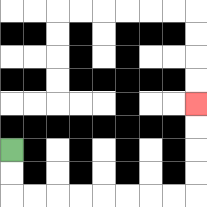{'start': '[0, 6]', 'end': '[8, 4]', 'path_directions': 'D,D,R,R,R,R,R,R,R,R,U,U,U,U', 'path_coordinates': '[[0, 6], [0, 7], [0, 8], [1, 8], [2, 8], [3, 8], [4, 8], [5, 8], [6, 8], [7, 8], [8, 8], [8, 7], [8, 6], [8, 5], [8, 4]]'}